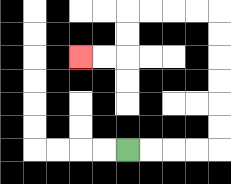{'start': '[5, 6]', 'end': '[3, 2]', 'path_directions': 'R,R,R,R,U,U,U,U,U,U,L,L,L,L,D,D,L,L', 'path_coordinates': '[[5, 6], [6, 6], [7, 6], [8, 6], [9, 6], [9, 5], [9, 4], [9, 3], [9, 2], [9, 1], [9, 0], [8, 0], [7, 0], [6, 0], [5, 0], [5, 1], [5, 2], [4, 2], [3, 2]]'}